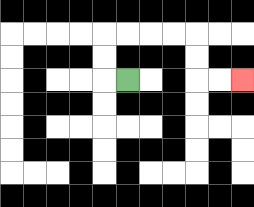{'start': '[5, 3]', 'end': '[10, 3]', 'path_directions': 'L,U,U,R,R,R,R,D,D,R,R', 'path_coordinates': '[[5, 3], [4, 3], [4, 2], [4, 1], [5, 1], [6, 1], [7, 1], [8, 1], [8, 2], [8, 3], [9, 3], [10, 3]]'}